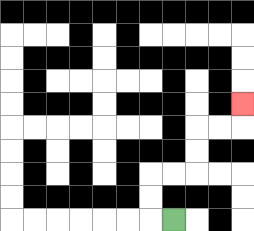{'start': '[7, 9]', 'end': '[10, 4]', 'path_directions': 'L,U,U,R,R,U,U,R,R,U', 'path_coordinates': '[[7, 9], [6, 9], [6, 8], [6, 7], [7, 7], [8, 7], [8, 6], [8, 5], [9, 5], [10, 5], [10, 4]]'}